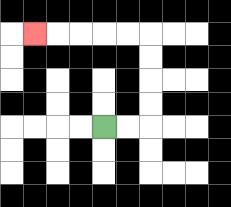{'start': '[4, 5]', 'end': '[1, 1]', 'path_directions': 'R,R,U,U,U,U,L,L,L,L,L', 'path_coordinates': '[[4, 5], [5, 5], [6, 5], [6, 4], [6, 3], [6, 2], [6, 1], [5, 1], [4, 1], [3, 1], [2, 1], [1, 1]]'}